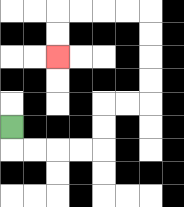{'start': '[0, 5]', 'end': '[2, 2]', 'path_directions': 'D,R,R,R,R,U,U,R,R,U,U,U,U,L,L,L,L,D,D', 'path_coordinates': '[[0, 5], [0, 6], [1, 6], [2, 6], [3, 6], [4, 6], [4, 5], [4, 4], [5, 4], [6, 4], [6, 3], [6, 2], [6, 1], [6, 0], [5, 0], [4, 0], [3, 0], [2, 0], [2, 1], [2, 2]]'}